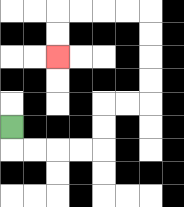{'start': '[0, 5]', 'end': '[2, 2]', 'path_directions': 'D,R,R,R,R,U,U,R,R,U,U,U,U,L,L,L,L,D,D', 'path_coordinates': '[[0, 5], [0, 6], [1, 6], [2, 6], [3, 6], [4, 6], [4, 5], [4, 4], [5, 4], [6, 4], [6, 3], [6, 2], [6, 1], [6, 0], [5, 0], [4, 0], [3, 0], [2, 0], [2, 1], [2, 2]]'}